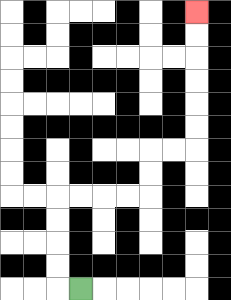{'start': '[3, 12]', 'end': '[8, 0]', 'path_directions': 'L,U,U,U,U,R,R,R,R,U,U,R,R,U,U,U,U,U,U', 'path_coordinates': '[[3, 12], [2, 12], [2, 11], [2, 10], [2, 9], [2, 8], [3, 8], [4, 8], [5, 8], [6, 8], [6, 7], [6, 6], [7, 6], [8, 6], [8, 5], [8, 4], [8, 3], [8, 2], [8, 1], [8, 0]]'}